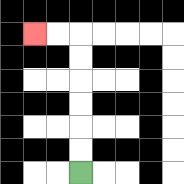{'start': '[3, 7]', 'end': '[1, 1]', 'path_directions': 'U,U,U,U,U,U,L,L', 'path_coordinates': '[[3, 7], [3, 6], [3, 5], [3, 4], [3, 3], [3, 2], [3, 1], [2, 1], [1, 1]]'}